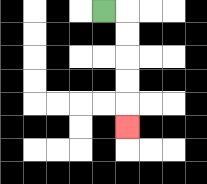{'start': '[4, 0]', 'end': '[5, 5]', 'path_directions': 'R,D,D,D,D,D', 'path_coordinates': '[[4, 0], [5, 0], [5, 1], [5, 2], [5, 3], [5, 4], [5, 5]]'}